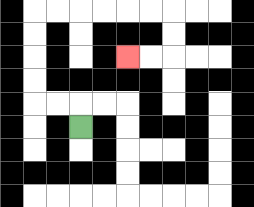{'start': '[3, 5]', 'end': '[5, 2]', 'path_directions': 'U,L,L,U,U,U,U,R,R,R,R,R,R,D,D,L,L', 'path_coordinates': '[[3, 5], [3, 4], [2, 4], [1, 4], [1, 3], [1, 2], [1, 1], [1, 0], [2, 0], [3, 0], [4, 0], [5, 0], [6, 0], [7, 0], [7, 1], [7, 2], [6, 2], [5, 2]]'}